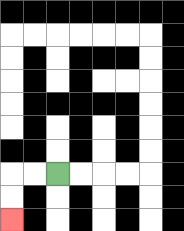{'start': '[2, 7]', 'end': '[0, 9]', 'path_directions': 'L,L,D,D', 'path_coordinates': '[[2, 7], [1, 7], [0, 7], [0, 8], [0, 9]]'}